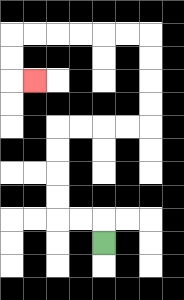{'start': '[4, 10]', 'end': '[1, 3]', 'path_directions': 'U,L,L,U,U,U,U,R,R,R,R,U,U,U,U,L,L,L,L,L,L,D,D,R', 'path_coordinates': '[[4, 10], [4, 9], [3, 9], [2, 9], [2, 8], [2, 7], [2, 6], [2, 5], [3, 5], [4, 5], [5, 5], [6, 5], [6, 4], [6, 3], [6, 2], [6, 1], [5, 1], [4, 1], [3, 1], [2, 1], [1, 1], [0, 1], [0, 2], [0, 3], [1, 3]]'}